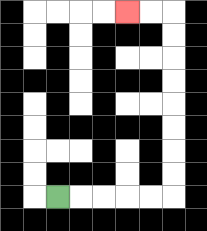{'start': '[2, 8]', 'end': '[5, 0]', 'path_directions': 'R,R,R,R,R,U,U,U,U,U,U,U,U,L,L', 'path_coordinates': '[[2, 8], [3, 8], [4, 8], [5, 8], [6, 8], [7, 8], [7, 7], [7, 6], [7, 5], [7, 4], [7, 3], [7, 2], [7, 1], [7, 0], [6, 0], [5, 0]]'}